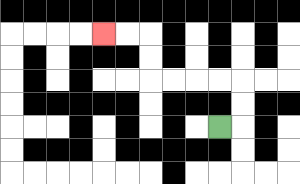{'start': '[9, 5]', 'end': '[4, 1]', 'path_directions': 'R,U,U,L,L,L,L,U,U,L,L', 'path_coordinates': '[[9, 5], [10, 5], [10, 4], [10, 3], [9, 3], [8, 3], [7, 3], [6, 3], [6, 2], [6, 1], [5, 1], [4, 1]]'}